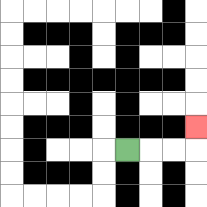{'start': '[5, 6]', 'end': '[8, 5]', 'path_directions': 'R,R,R,U', 'path_coordinates': '[[5, 6], [6, 6], [7, 6], [8, 6], [8, 5]]'}